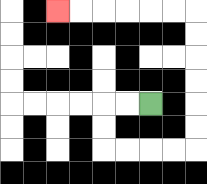{'start': '[6, 4]', 'end': '[2, 0]', 'path_directions': 'L,L,D,D,R,R,R,R,U,U,U,U,U,U,L,L,L,L,L,L', 'path_coordinates': '[[6, 4], [5, 4], [4, 4], [4, 5], [4, 6], [5, 6], [6, 6], [7, 6], [8, 6], [8, 5], [8, 4], [8, 3], [8, 2], [8, 1], [8, 0], [7, 0], [6, 0], [5, 0], [4, 0], [3, 0], [2, 0]]'}